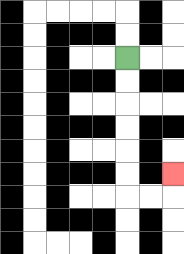{'start': '[5, 2]', 'end': '[7, 7]', 'path_directions': 'D,D,D,D,D,D,R,R,U', 'path_coordinates': '[[5, 2], [5, 3], [5, 4], [5, 5], [5, 6], [5, 7], [5, 8], [6, 8], [7, 8], [7, 7]]'}